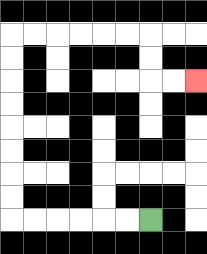{'start': '[6, 9]', 'end': '[8, 3]', 'path_directions': 'L,L,L,L,L,L,U,U,U,U,U,U,U,U,R,R,R,R,R,R,D,D,R,R', 'path_coordinates': '[[6, 9], [5, 9], [4, 9], [3, 9], [2, 9], [1, 9], [0, 9], [0, 8], [0, 7], [0, 6], [0, 5], [0, 4], [0, 3], [0, 2], [0, 1], [1, 1], [2, 1], [3, 1], [4, 1], [5, 1], [6, 1], [6, 2], [6, 3], [7, 3], [8, 3]]'}